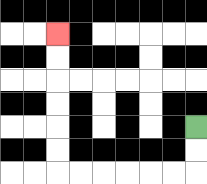{'start': '[8, 5]', 'end': '[2, 1]', 'path_directions': 'D,D,L,L,L,L,L,L,U,U,U,U,U,U', 'path_coordinates': '[[8, 5], [8, 6], [8, 7], [7, 7], [6, 7], [5, 7], [4, 7], [3, 7], [2, 7], [2, 6], [2, 5], [2, 4], [2, 3], [2, 2], [2, 1]]'}